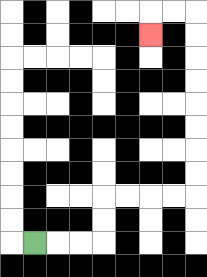{'start': '[1, 10]', 'end': '[6, 1]', 'path_directions': 'R,R,R,U,U,R,R,R,R,U,U,U,U,U,U,U,U,L,L,D', 'path_coordinates': '[[1, 10], [2, 10], [3, 10], [4, 10], [4, 9], [4, 8], [5, 8], [6, 8], [7, 8], [8, 8], [8, 7], [8, 6], [8, 5], [8, 4], [8, 3], [8, 2], [8, 1], [8, 0], [7, 0], [6, 0], [6, 1]]'}